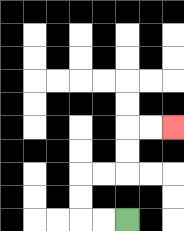{'start': '[5, 9]', 'end': '[7, 5]', 'path_directions': 'L,L,U,U,R,R,U,U,R,R', 'path_coordinates': '[[5, 9], [4, 9], [3, 9], [3, 8], [3, 7], [4, 7], [5, 7], [5, 6], [5, 5], [6, 5], [7, 5]]'}